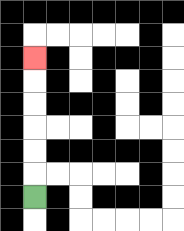{'start': '[1, 8]', 'end': '[1, 2]', 'path_directions': 'U,U,U,U,U,U', 'path_coordinates': '[[1, 8], [1, 7], [1, 6], [1, 5], [1, 4], [1, 3], [1, 2]]'}